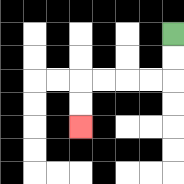{'start': '[7, 1]', 'end': '[3, 5]', 'path_directions': 'D,D,L,L,L,L,D,D', 'path_coordinates': '[[7, 1], [7, 2], [7, 3], [6, 3], [5, 3], [4, 3], [3, 3], [3, 4], [3, 5]]'}